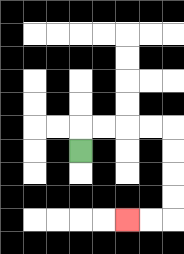{'start': '[3, 6]', 'end': '[5, 9]', 'path_directions': 'U,R,R,R,R,D,D,D,D,L,L', 'path_coordinates': '[[3, 6], [3, 5], [4, 5], [5, 5], [6, 5], [7, 5], [7, 6], [7, 7], [7, 8], [7, 9], [6, 9], [5, 9]]'}